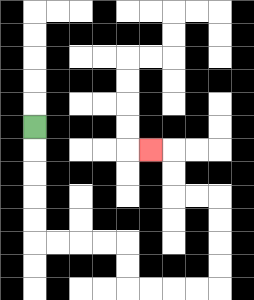{'start': '[1, 5]', 'end': '[6, 6]', 'path_directions': 'D,D,D,D,D,R,R,R,R,D,D,R,R,R,R,U,U,U,U,L,L,U,U,L', 'path_coordinates': '[[1, 5], [1, 6], [1, 7], [1, 8], [1, 9], [1, 10], [2, 10], [3, 10], [4, 10], [5, 10], [5, 11], [5, 12], [6, 12], [7, 12], [8, 12], [9, 12], [9, 11], [9, 10], [9, 9], [9, 8], [8, 8], [7, 8], [7, 7], [7, 6], [6, 6]]'}